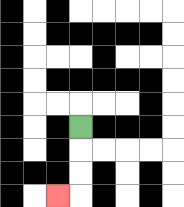{'start': '[3, 5]', 'end': '[2, 8]', 'path_directions': 'D,D,D,L', 'path_coordinates': '[[3, 5], [3, 6], [3, 7], [3, 8], [2, 8]]'}